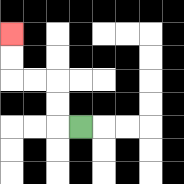{'start': '[3, 5]', 'end': '[0, 1]', 'path_directions': 'L,U,U,L,L,U,U', 'path_coordinates': '[[3, 5], [2, 5], [2, 4], [2, 3], [1, 3], [0, 3], [0, 2], [0, 1]]'}